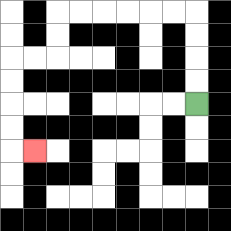{'start': '[8, 4]', 'end': '[1, 6]', 'path_directions': 'U,U,U,U,L,L,L,L,L,L,D,D,L,L,D,D,D,D,R', 'path_coordinates': '[[8, 4], [8, 3], [8, 2], [8, 1], [8, 0], [7, 0], [6, 0], [5, 0], [4, 0], [3, 0], [2, 0], [2, 1], [2, 2], [1, 2], [0, 2], [0, 3], [0, 4], [0, 5], [0, 6], [1, 6]]'}